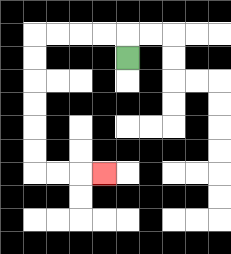{'start': '[5, 2]', 'end': '[4, 7]', 'path_directions': 'U,L,L,L,L,D,D,D,D,D,D,R,R,R', 'path_coordinates': '[[5, 2], [5, 1], [4, 1], [3, 1], [2, 1], [1, 1], [1, 2], [1, 3], [1, 4], [1, 5], [1, 6], [1, 7], [2, 7], [3, 7], [4, 7]]'}